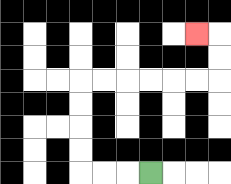{'start': '[6, 7]', 'end': '[8, 1]', 'path_directions': 'L,L,L,U,U,U,U,R,R,R,R,R,R,U,U,L', 'path_coordinates': '[[6, 7], [5, 7], [4, 7], [3, 7], [3, 6], [3, 5], [3, 4], [3, 3], [4, 3], [5, 3], [6, 3], [7, 3], [8, 3], [9, 3], [9, 2], [9, 1], [8, 1]]'}